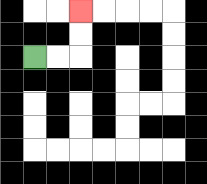{'start': '[1, 2]', 'end': '[3, 0]', 'path_directions': 'R,R,U,U', 'path_coordinates': '[[1, 2], [2, 2], [3, 2], [3, 1], [3, 0]]'}